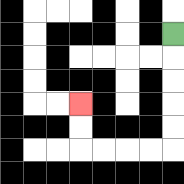{'start': '[7, 1]', 'end': '[3, 4]', 'path_directions': 'D,D,D,D,D,L,L,L,L,U,U', 'path_coordinates': '[[7, 1], [7, 2], [7, 3], [7, 4], [7, 5], [7, 6], [6, 6], [5, 6], [4, 6], [3, 6], [3, 5], [3, 4]]'}